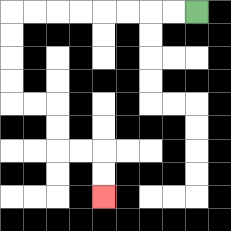{'start': '[8, 0]', 'end': '[4, 8]', 'path_directions': 'L,L,L,L,L,L,L,L,D,D,D,D,R,R,D,D,R,R,D,D', 'path_coordinates': '[[8, 0], [7, 0], [6, 0], [5, 0], [4, 0], [3, 0], [2, 0], [1, 0], [0, 0], [0, 1], [0, 2], [0, 3], [0, 4], [1, 4], [2, 4], [2, 5], [2, 6], [3, 6], [4, 6], [4, 7], [4, 8]]'}